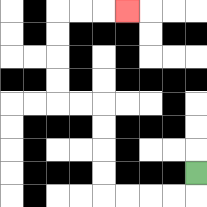{'start': '[8, 7]', 'end': '[5, 0]', 'path_directions': 'D,L,L,L,L,U,U,U,U,L,L,U,U,U,U,R,R,R', 'path_coordinates': '[[8, 7], [8, 8], [7, 8], [6, 8], [5, 8], [4, 8], [4, 7], [4, 6], [4, 5], [4, 4], [3, 4], [2, 4], [2, 3], [2, 2], [2, 1], [2, 0], [3, 0], [4, 0], [5, 0]]'}